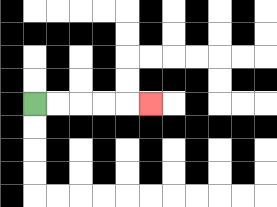{'start': '[1, 4]', 'end': '[6, 4]', 'path_directions': 'R,R,R,R,R', 'path_coordinates': '[[1, 4], [2, 4], [3, 4], [4, 4], [5, 4], [6, 4]]'}